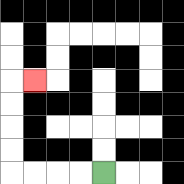{'start': '[4, 7]', 'end': '[1, 3]', 'path_directions': 'L,L,L,L,U,U,U,U,R', 'path_coordinates': '[[4, 7], [3, 7], [2, 7], [1, 7], [0, 7], [0, 6], [0, 5], [0, 4], [0, 3], [1, 3]]'}